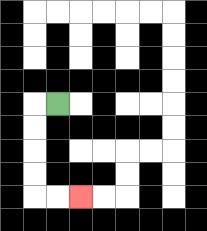{'start': '[2, 4]', 'end': '[3, 8]', 'path_directions': 'L,D,D,D,D,R,R', 'path_coordinates': '[[2, 4], [1, 4], [1, 5], [1, 6], [1, 7], [1, 8], [2, 8], [3, 8]]'}